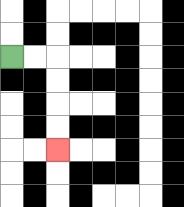{'start': '[0, 2]', 'end': '[2, 6]', 'path_directions': 'R,R,D,D,D,D', 'path_coordinates': '[[0, 2], [1, 2], [2, 2], [2, 3], [2, 4], [2, 5], [2, 6]]'}